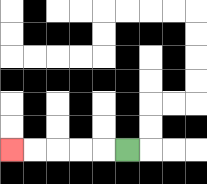{'start': '[5, 6]', 'end': '[0, 6]', 'path_directions': 'L,L,L,L,L', 'path_coordinates': '[[5, 6], [4, 6], [3, 6], [2, 6], [1, 6], [0, 6]]'}